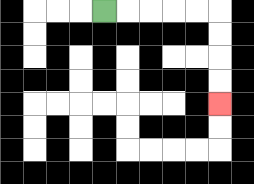{'start': '[4, 0]', 'end': '[9, 4]', 'path_directions': 'R,R,R,R,R,D,D,D,D', 'path_coordinates': '[[4, 0], [5, 0], [6, 0], [7, 0], [8, 0], [9, 0], [9, 1], [9, 2], [9, 3], [9, 4]]'}